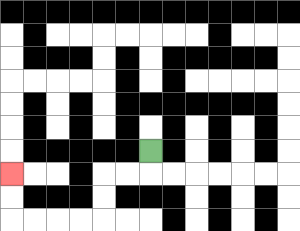{'start': '[6, 6]', 'end': '[0, 7]', 'path_directions': 'D,L,L,D,D,L,L,L,L,U,U', 'path_coordinates': '[[6, 6], [6, 7], [5, 7], [4, 7], [4, 8], [4, 9], [3, 9], [2, 9], [1, 9], [0, 9], [0, 8], [0, 7]]'}